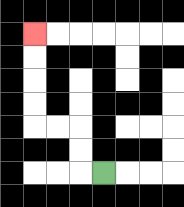{'start': '[4, 7]', 'end': '[1, 1]', 'path_directions': 'L,U,U,L,L,U,U,U,U', 'path_coordinates': '[[4, 7], [3, 7], [3, 6], [3, 5], [2, 5], [1, 5], [1, 4], [1, 3], [1, 2], [1, 1]]'}